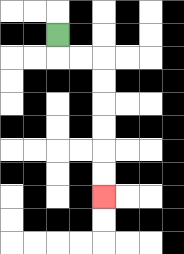{'start': '[2, 1]', 'end': '[4, 8]', 'path_directions': 'D,R,R,D,D,D,D,D,D', 'path_coordinates': '[[2, 1], [2, 2], [3, 2], [4, 2], [4, 3], [4, 4], [4, 5], [4, 6], [4, 7], [4, 8]]'}